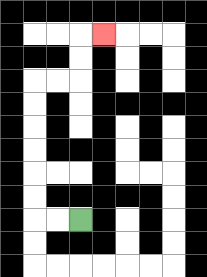{'start': '[3, 9]', 'end': '[4, 1]', 'path_directions': 'L,L,U,U,U,U,U,U,R,R,U,U,R', 'path_coordinates': '[[3, 9], [2, 9], [1, 9], [1, 8], [1, 7], [1, 6], [1, 5], [1, 4], [1, 3], [2, 3], [3, 3], [3, 2], [3, 1], [4, 1]]'}